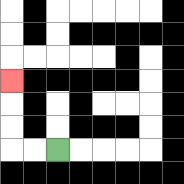{'start': '[2, 6]', 'end': '[0, 3]', 'path_directions': 'L,L,U,U,U', 'path_coordinates': '[[2, 6], [1, 6], [0, 6], [0, 5], [0, 4], [0, 3]]'}